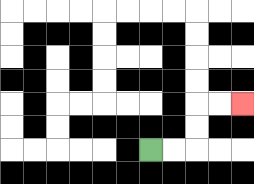{'start': '[6, 6]', 'end': '[10, 4]', 'path_directions': 'R,R,U,U,R,R', 'path_coordinates': '[[6, 6], [7, 6], [8, 6], [8, 5], [8, 4], [9, 4], [10, 4]]'}